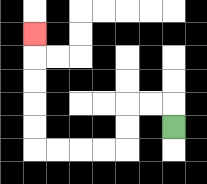{'start': '[7, 5]', 'end': '[1, 1]', 'path_directions': 'U,L,L,D,D,L,L,L,L,U,U,U,U,U', 'path_coordinates': '[[7, 5], [7, 4], [6, 4], [5, 4], [5, 5], [5, 6], [4, 6], [3, 6], [2, 6], [1, 6], [1, 5], [1, 4], [1, 3], [1, 2], [1, 1]]'}